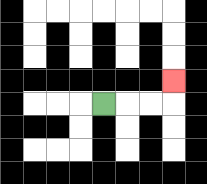{'start': '[4, 4]', 'end': '[7, 3]', 'path_directions': 'R,R,R,U', 'path_coordinates': '[[4, 4], [5, 4], [6, 4], [7, 4], [7, 3]]'}